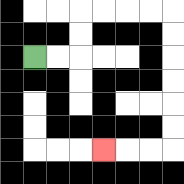{'start': '[1, 2]', 'end': '[4, 6]', 'path_directions': 'R,R,U,U,R,R,R,R,D,D,D,D,D,D,L,L,L', 'path_coordinates': '[[1, 2], [2, 2], [3, 2], [3, 1], [3, 0], [4, 0], [5, 0], [6, 0], [7, 0], [7, 1], [7, 2], [7, 3], [7, 4], [7, 5], [7, 6], [6, 6], [5, 6], [4, 6]]'}